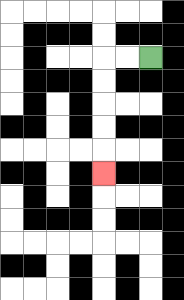{'start': '[6, 2]', 'end': '[4, 7]', 'path_directions': 'L,L,D,D,D,D,D', 'path_coordinates': '[[6, 2], [5, 2], [4, 2], [4, 3], [4, 4], [4, 5], [4, 6], [4, 7]]'}